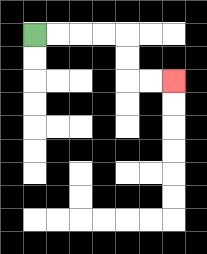{'start': '[1, 1]', 'end': '[7, 3]', 'path_directions': 'R,R,R,R,D,D,R,R', 'path_coordinates': '[[1, 1], [2, 1], [3, 1], [4, 1], [5, 1], [5, 2], [5, 3], [6, 3], [7, 3]]'}